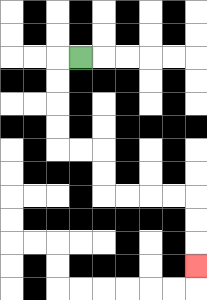{'start': '[3, 2]', 'end': '[8, 11]', 'path_directions': 'L,D,D,D,D,R,R,D,D,R,R,R,R,D,D,D', 'path_coordinates': '[[3, 2], [2, 2], [2, 3], [2, 4], [2, 5], [2, 6], [3, 6], [4, 6], [4, 7], [4, 8], [5, 8], [6, 8], [7, 8], [8, 8], [8, 9], [8, 10], [8, 11]]'}